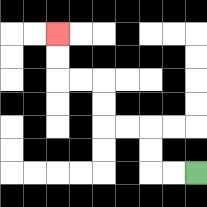{'start': '[8, 7]', 'end': '[2, 1]', 'path_directions': 'L,L,U,U,L,L,U,U,L,L,U,U', 'path_coordinates': '[[8, 7], [7, 7], [6, 7], [6, 6], [6, 5], [5, 5], [4, 5], [4, 4], [4, 3], [3, 3], [2, 3], [2, 2], [2, 1]]'}